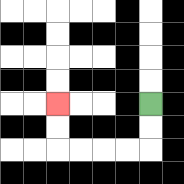{'start': '[6, 4]', 'end': '[2, 4]', 'path_directions': 'D,D,L,L,L,L,U,U', 'path_coordinates': '[[6, 4], [6, 5], [6, 6], [5, 6], [4, 6], [3, 6], [2, 6], [2, 5], [2, 4]]'}